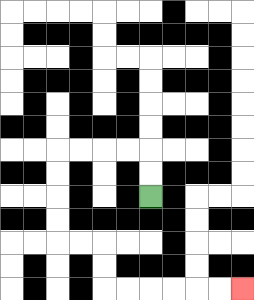{'start': '[6, 8]', 'end': '[10, 12]', 'path_directions': 'U,U,L,L,L,L,D,D,D,D,R,R,D,D,R,R,R,R,R,R', 'path_coordinates': '[[6, 8], [6, 7], [6, 6], [5, 6], [4, 6], [3, 6], [2, 6], [2, 7], [2, 8], [2, 9], [2, 10], [3, 10], [4, 10], [4, 11], [4, 12], [5, 12], [6, 12], [7, 12], [8, 12], [9, 12], [10, 12]]'}